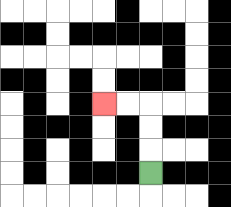{'start': '[6, 7]', 'end': '[4, 4]', 'path_directions': 'U,U,U,L,L', 'path_coordinates': '[[6, 7], [6, 6], [6, 5], [6, 4], [5, 4], [4, 4]]'}